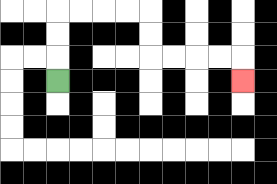{'start': '[2, 3]', 'end': '[10, 3]', 'path_directions': 'U,U,U,R,R,R,R,D,D,R,R,R,R,D', 'path_coordinates': '[[2, 3], [2, 2], [2, 1], [2, 0], [3, 0], [4, 0], [5, 0], [6, 0], [6, 1], [6, 2], [7, 2], [8, 2], [9, 2], [10, 2], [10, 3]]'}